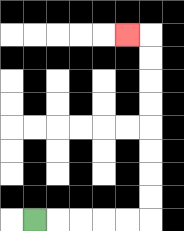{'start': '[1, 9]', 'end': '[5, 1]', 'path_directions': 'R,R,R,R,R,U,U,U,U,U,U,U,U,L', 'path_coordinates': '[[1, 9], [2, 9], [3, 9], [4, 9], [5, 9], [6, 9], [6, 8], [6, 7], [6, 6], [6, 5], [6, 4], [6, 3], [6, 2], [6, 1], [5, 1]]'}